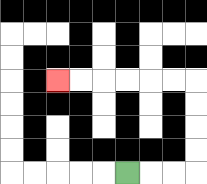{'start': '[5, 7]', 'end': '[2, 3]', 'path_directions': 'R,R,R,U,U,U,U,L,L,L,L,L,L', 'path_coordinates': '[[5, 7], [6, 7], [7, 7], [8, 7], [8, 6], [8, 5], [8, 4], [8, 3], [7, 3], [6, 3], [5, 3], [4, 3], [3, 3], [2, 3]]'}